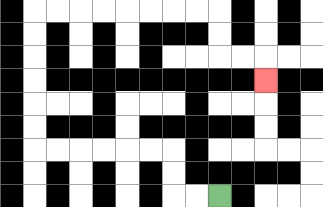{'start': '[9, 8]', 'end': '[11, 3]', 'path_directions': 'L,L,U,U,L,L,L,L,L,L,U,U,U,U,U,U,R,R,R,R,R,R,R,R,D,D,R,R,D', 'path_coordinates': '[[9, 8], [8, 8], [7, 8], [7, 7], [7, 6], [6, 6], [5, 6], [4, 6], [3, 6], [2, 6], [1, 6], [1, 5], [1, 4], [1, 3], [1, 2], [1, 1], [1, 0], [2, 0], [3, 0], [4, 0], [5, 0], [6, 0], [7, 0], [8, 0], [9, 0], [9, 1], [9, 2], [10, 2], [11, 2], [11, 3]]'}